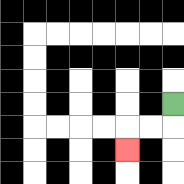{'start': '[7, 4]', 'end': '[5, 6]', 'path_directions': 'D,L,L,D', 'path_coordinates': '[[7, 4], [7, 5], [6, 5], [5, 5], [5, 6]]'}